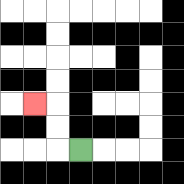{'start': '[3, 6]', 'end': '[1, 4]', 'path_directions': 'L,U,U,L', 'path_coordinates': '[[3, 6], [2, 6], [2, 5], [2, 4], [1, 4]]'}